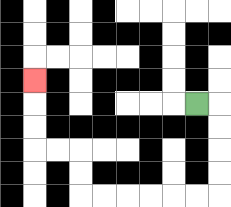{'start': '[8, 4]', 'end': '[1, 3]', 'path_directions': 'R,D,D,D,D,L,L,L,L,L,L,U,U,L,L,U,U,U', 'path_coordinates': '[[8, 4], [9, 4], [9, 5], [9, 6], [9, 7], [9, 8], [8, 8], [7, 8], [6, 8], [5, 8], [4, 8], [3, 8], [3, 7], [3, 6], [2, 6], [1, 6], [1, 5], [1, 4], [1, 3]]'}